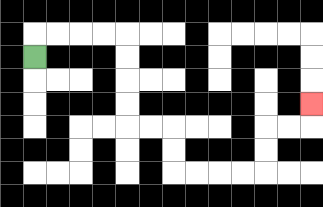{'start': '[1, 2]', 'end': '[13, 4]', 'path_directions': 'U,R,R,R,R,D,D,D,D,R,R,D,D,R,R,R,R,U,U,R,R,U', 'path_coordinates': '[[1, 2], [1, 1], [2, 1], [3, 1], [4, 1], [5, 1], [5, 2], [5, 3], [5, 4], [5, 5], [6, 5], [7, 5], [7, 6], [7, 7], [8, 7], [9, 7], [10, 7], [11, 7], [11, 6], [11, 5], [12, 5], [13, 5], [13, 4]]'}